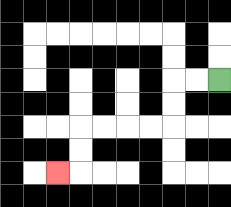{'start': '[9, 3]', 'end': '[2, 7]', 'path_directions': 'L,L,D,D,L,L,L,L,D,D,L', 'path_coordinates': '[[9, 3], [8, 3], [7, 3], [7, 4], [7, 5], [6, 5], [5, 5], [4, 5], [3, 5], [3, 6], [3, 7], [2, 7]]'}